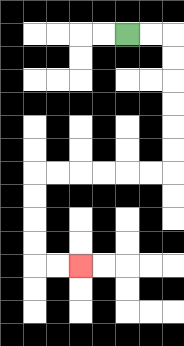{'start': '[5, 1]', 'end': '[3, 11]', 'path_directions': 'R,R,D,D,D,D,D,D,L,L,L,L,L,L,D,D,D,D,R,R', 'path_coordinates': '[[5, 1], [6, 1], [7, 1], [7, 2], [7, 3], [7, 4], [7, 5], [7, 6], [7, 7], [6, 7], [5, 7], [4, 7], [3, 7], [2, 7], [1, 7], [1, 8], [1, 9], [1, 10], [1, 11], [2, 11], [3, 11]]'}